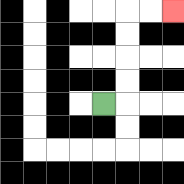{'start': '[4, 4]', 'end': '[7, 0]', 'path_directions': 'R,U,U,U,U,R,R', 'path_coordinates': '[[4, 4], [5, 4], [5, 3], [5, 2], [5, 1], [5, 0], [6, 0], [7, 0]]'}